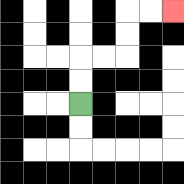{'start': '[3, 4]', 'end': '[7, 0]', 'path_directions': 'U,U,R,R,U,U,R,R', 'path_coordinates': '[[3, 4], [3, 3], [3, 2], [4, 2], [5, 2], [5, 1], [5, 0], [6, 0], [7, 0]]'}